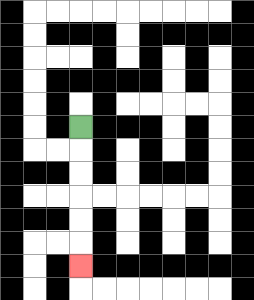{'start': '[3, 5]', 'end': '[3, 11]', 'path_directions': 'D,D,D,D,D,D', 'path_coordinates': '[[3, 5], [3, 6], [3, 7], [3, 8], [3, 9], [3, 10], [3, 11]]'}